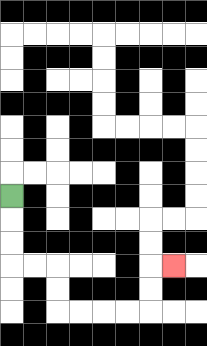{'start': '[0, 8]', 'end': '[7, 11]', 'path_directions': 'D,D,D,R,R,D,D,R,R,R,R,U,U,R', 'path_coordinates': '[[0, 8], [0, 9], [0, 10], [0, 11], [1, 11], [2, 11], [2, 12], [2, 13], [3, 13], [4, 13], [5, 13], [6, 13], [6, 12], [6, 11], [7, 11]]'}